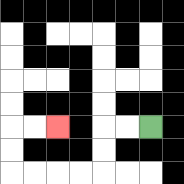{'start': '[6, 5]', 'end': '[2, 5]', 'path_directions': 'L,L,D,D,L,L,L,L,U,U,R,R', 'path_coordinates': '[[6, 5], [5, 5], [4, 5], [4, 6], [4, 7], [3, 7], [2, 7], [1, 7], [0, 7], [0, 6], [0, 5], [1, 5], [2, 5]]'}